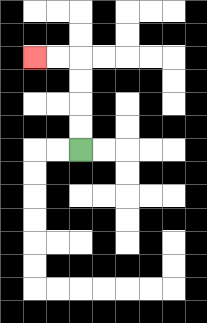{'start': '[3, 6]', 'end': '[1, 2]', 'path_directions': 'U,U,U,U,L,L', 'path_coordinates': '[[3, 6], [3, 5], [3, 4], [3, 3], [3, 2], [2, 2], [1, 2]]'}